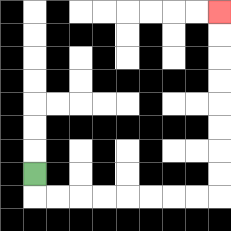{'start': '[1, 7]', 'end': '[9, 0]', 'path_directions': 'D,R,R,R,R,R,R,R,R,U,U,U,U,U,U,U,U', 'path_coordinates': '[[1, 7], [1, 8], [2, 8], [3, 8], [4, 8], [5, 8], [6, 8], [7, 8], [8, 8], [9, 8], [9, 7], [9, 6], [9, 5], [9, 4], [9, 3], [9, 2], [9, 1], [9, 0]]'}